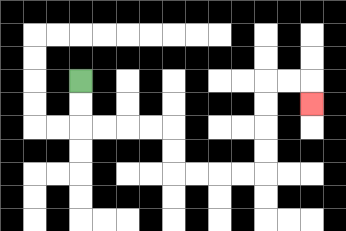{'start': '[3, 3]', 'end': '[13, 4]', 'path_directions': 'D,D,R,R,R,R,D,D,R,R,R,R,U,U,U,U,R,R,D', 'path_coordinates': '[[3, 3], [3, 4], [3, 5], [4, 5], [5, 5], [6, 5], [7, 5], [7, 6], [7, 7], [8, 7], [9, 7], [10, 7], [11, 7], [11, 6], [11, 5], [11, 4], [11, 3], [12, 3], [13, 3], [13, 4]]'}